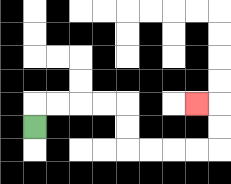{'start': '[1, 5]', 'end': '[8, 4]', 'path_directions': 'U,R,R,R,R,D,D,R,R,R,R,U,U,L', 'path_coordinates': '[[1, 5], [1, 4], [2, 4], [3, 4], [4, 4], [5, 4], [5, 5], [5, 6], [6, 6], [7, 6], [8, 6], [9, 6], [9, 5], [9, 4], [8, 4]]'}